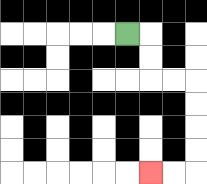{'start': '[5, 1]', 'end': '[6, 7]', 'path_directions': 'R,D,D,R,R,D,D,D,D,L,L', 'path_coordinates': '[[5, 1], [6, 1], [6, 2], [6, 3], [7, 3], [8, 3], [8, 4], [8, 5], [8, 6], [8, 7], [7, 7], [6, 7]]'}